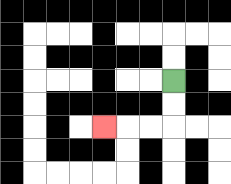{'start': '[7, 3]', 'end': '[4, 5]', 'path_directions': 'D,D,L,L,L', 'path_coordinates': '[[7, 3], [7, 4], [7, 5], [6, 5], [5, 5], [4, 5]]'}